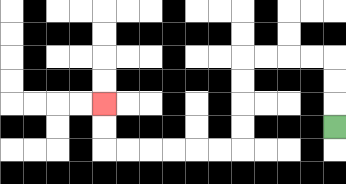{'start': '[14, 5]', 'end': '[4, 4]', 'path_directions': 'U,U,U,L,L,L,L,D,D,D,D,L,L,L,L,L,L,U,U', 'path_coordinates': '[[14, 5], [14, 4], [14, 3], [14, 2], [13, 2], [12, 2], [11, 2], [10, 2], [10, 3], [10, 4], [10, 5], [10, 6], [9, 6], [8, 6], [7, 6], [6, 6], [5, 6], [4, 6], [4, 5], [4, 4]]'}